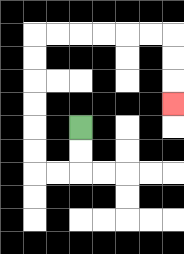{'start': '[3, 5]', 'end': '[7, 4]', 'path_directions': 'D,D,L,L,U,U,U,U,U,U,R,R,R,R,R,R,D,D,D', 'path_coordinates': '[[3, 5], [3, 6], [3, 7], [2, 7], [1, 7], [1, 6], [1, 5], [1, 4], [1, 3], [1, 2], [1, 1], [2, 1], [3, 1], [4, 1], [5, 1], [6, 1], [7, 1], [7, 2], [7, 3], [7, 4]]'}